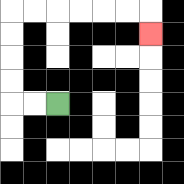{'start': '[2, 4]', 'end': '[6, 1]', 'path_directions': 'L,L,U,U,U,U,R,R,R,R,R,R,D', 'path_coordinates': '[[2, 4], [1, 4], [0, 4], [0, 3], [0, 2], [0, 1], [0, 0], [1, 0], [2, 0], [3, 0], [4, 0], [5, 0], [6, 0], [6, 1]]'}